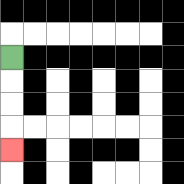{'start': '[0, 2]', 'end': '[0, 6]', 'path_directions': 'D,D,D,D', 'path_coordinates': '[[0, 2], [0, 3], [0, 4], [0, 5], [0, 6]]'}